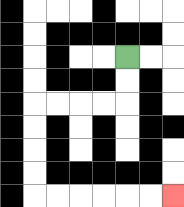{'start': '[5, 2]', 'end': '[7, 8]', 'path_directions': 'D,D,L,L,L,L,D,D,D,D,R,R,R,R,R,R', 'path_coordinates': '[[5, 2], [5, 3], [5, 4], [4, 4], [3, 4], [2, 4], [1, 4], [1, 5], [1, 6], [1, 7], [1, 8], [2, 8], [3, 8], [4, 8], [5, 8], [6, 8], [7, 8]]'}